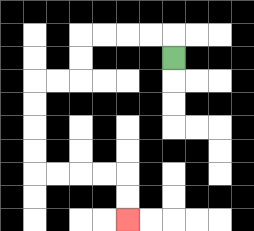{'start': '[7, 2]', 'end': '[5, 9]', 'path_directions': 'U,L,L,L,L,D,D,L,L,D,D,D,D,R,R,R,R,D,D', 'path_coordinates': '[[7, 2], [7, 1], [6, 1], [5, 1], [4, 1], [3, 1], [3, 2], [3, 3], [2, 3], [1, 3], [1, 4], [1, 5], [1, 6], [1, 7], [2, 7], [3, 7], [4, 7], [5, 7], [5, 8], [5, 9]]'}